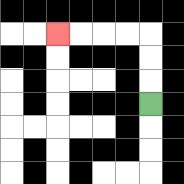{'start': '[6, 4]', 'end': '[2, 1]', 'path_directions': 'U,U,U,L,L,L,L', 'path_coordinates': '[[6, 4], [6, 3], [6, 2], [6, 1], [5, 1], [4, 1], [3, 1], [2, 1]]'}